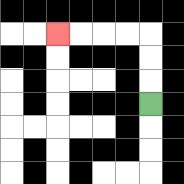{'start': '[6, 4]', 'end': '[2, 1]', 'path_directions': 'U,U,U,L,L,L,L', 'path_coordinates': '[[6, 4], [6, 3], [6, 2], [6, 1], [5, 1], [4, 1], [3, 1], [2, 1]]'}